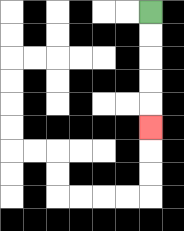{'start': '[6, 0]', 'end': '[6, 5]', 'path_directions': 'D,D,D,D,D', 'path_coordinates': '[[6, 0], [6, 1], [6, 2], [6, 3], [6, 4], [6, 5]]'}